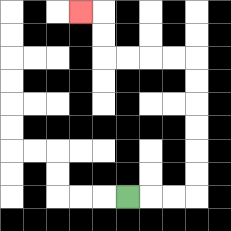{'start': '[5, 8]', 'end': '[3, 0]', 'path_directions': 'R,R,R,U,U,U,U,U,U,L,L,L,L,U,U,L', 'path_coordinates': '[[5, 8], [6, 8], [7, 8], [8, 8], [8, 7], [8, 6], [8, 5], [8, 4], [8, 3], [8, 2], [7, 2], [6, 2], [5, 2], [4, 2], [4, 1], [4, 0], [3, 0]]'}